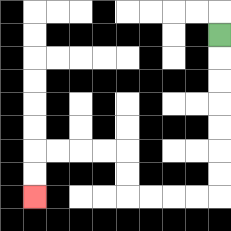{'start': '[9, 1]', 'end': '[1, 8]', 'path_directions': 'D,D,D,D,D,D,D,L,L,L,L,U,U,L,L,L,L,D,D', 'path_coordinates': '[[9, 1], [9, 2], [9, 3], [9, 4], [9, 5], [9, 6], [9, 7], [9, 8], [8, 8], [7, 8], [6, 8], [5, 8], [5, 7], [5, 6], [4, 6], [3, 6], [2, 6], [1, 6], [1, 7], [1, 8]]'}